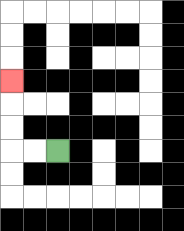{'start': '[2, 6]', 'end': '[0, 3]', 'path_directions': 'L,L,U,U,U', 'path_coordinates': '[[2, 6], [1, 6], [0, 6], [0, 5], [0, 4], [0, 3]]'}